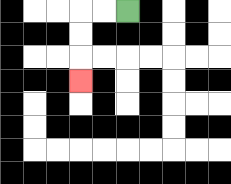{'start': '[5, 0]', 'end': '[3, 3]', 'path_directions': 'L,L,D,D,D', 'path_coordinates': '[[5, 0], [4, 0], [3, 0], [3, 1], [3, 2], [3, 3]]'}